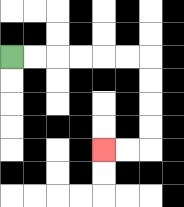{'start': '[0, 2]', 'end': '[4, 6]', 'path_directions': 'R,R,R,R,R,R,D,D,D,D,L,L', 'path_coordinates': '[[0, 2], [1, 2], [2, 2], [3, 2], [4, 2], [5, 2], [6, 2], [6, 3], [6, 4], [6, 5], [6, 6], [5, 6], [4, 6]]'}